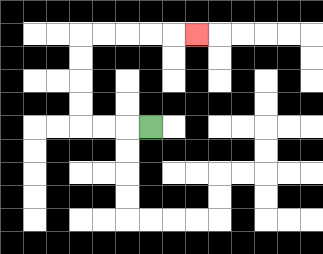{'start': '[6, 5]', 'end': '[8, 1]', 'path_directions': 'L,L,L,U,U,U,U,R,R,R,R,R', 'path_coordinates': '[[6, 5], [5, 5], [4, 5], [3, 5], [3, 4], [3, 3], [3, 2], [3, 1], [4, 1], [5, 1], [6, 1], [7, 1], [8, 1]]'}